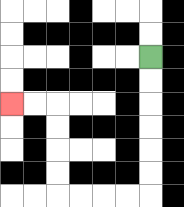{'start': '[6, 2]', 'end': '[0, 4]', 'path_directions': 'D,D,D,D,D,D,L,L,L,L,U,U,U,U,L,L', 'path_coordinates': '[[6, 2], [6, 3], [6, 4], [6, 5], [6, 6], [6, 7], [6, 8], [5, 8], [4, 8], [3, 8], [2, 8], [2, 7], [2, 6], [2, 5], [2, 4], [1, 4], [0, 4]]'}